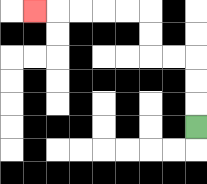{'start': '[8, 5]', 'end': '[1, 0]', 'path_directions': 'U,U,U,L,L,U,U,L,L,L,L,L', 'path_coordinates': '[[8, 5], [8, 4], [8, 3], [8, 2], [7, 2], [6, 2], [6, 1], [6, 0], [5, 0], [4, 0], [3, 0], [2, 0], [1, 0]]'}